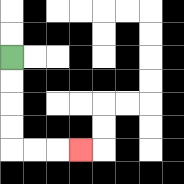{'start': '[0, 2]', 'end': '[3, 6]', 'path_directions': 'D,D,D,D,R,R,R', 'path_coordinates': '[[0, 2], [0, 3], [0, 4], [0, 5], [0, 6], [1, 6], [2, 6], [3, 6]]'}